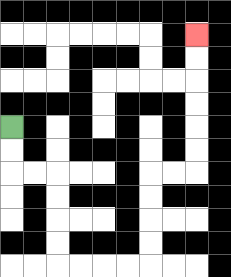{'start': '[0, 5]', 'end': '[8, 1]', 'path_directions': 'D,D,R,R,D,D,D,D,R,R,R,R,U,U,U,U,R,R,U,U,U,U,U,U', 'path_coordinates': '[[0, 5], [0, 6], [0, 7], [1, 7], [2, 7], [2, 8], [2, 9], [2, 10], [2, 11], [3, 11], [4, 11], [5, 11], [6, 11], [6, 10], [6, 9], [6, 8], [6, 7], [7, 7], [8, 7], [8, 6], [8, 5], [8, 4], [8, 3], [8, 2], [8, 1]]'}